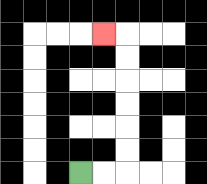{'start': '[3, 7]', 'end': '[4, 1]', 'path_directions': 'R,R,U,U,U,U,U,U,L', 'path_coordinates': '[[3, 7], [4, 7], [5, 7], [5, 6], [5, 5], [5, 4], [5, 3], [5, 2], [5, 1], [4, 1]]'}